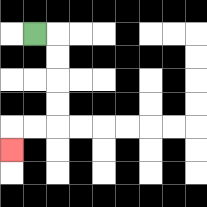{'start': '[1, 1]', 'end': '[0, 6]', 'path_directions': 'R,D,D,D,D,L,L,D', 'path_coordinates': '[[1, 1], [2, 1], [2, 2], [2, 3], [2, 4], [2, 5], [1, 5], [0, 5], [0, 6]]'}